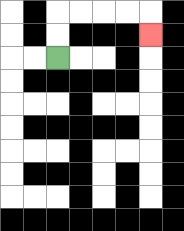{'start': '[2, 2]', 'end': '[6, 1]', 'path_directions': 'U,U,R,R,R,R,D', 'path_coordinates': '[[2, 2], [2, 1], [2, 0], [3, 0], [4, 0], [5, 0], [6, 0], [6, 1]]'}